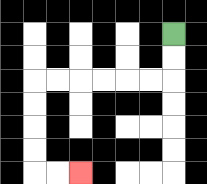{'start': '[7, 1]', 'end': '[3, 7]', 'path_directions': 'D,D,L,L,L,L,L,L,D,D,D,D,R,R', 'path_coordinates': '[[7, 1], [7, 2], [7, 3], [6, 3], [5, 3], [4, 3], [3, 3], [2, 3], [1, 3], [1, 4], [1, 5], [1, 6], [1, 7], [2, 7], [3, 7]]'}